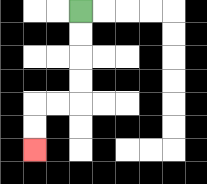{'start': '[3, 0]', 'end': '[1, 6]', 'path_directions': 'D,D,D,D,L,L,D,D', 'path_coordinates': '[[3, 0], [3, 1], [3, 2], [3, 3], [3, 4], [2, 4], [1, 4], [1, 5], [1, 6]]'}